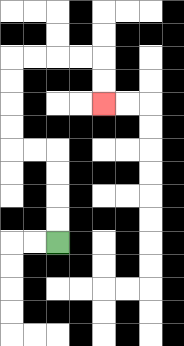{'start': '[2, 10]', 'end': '[4, 4]', 'path_directions': 'U,U,U,U,L,L,U,U,U,U,R,R,R,R,D,D', 'path_coordinates': '[[2, 10], [2, 9], [2, 8], [2, 7], [2, 6], [1, 6], [0, 6], [0, 5], [0, 4], [0, 3], [0, 2], [1, 2], [2, 2], [3, 2], [4, 2], [4, 3], [4, 4]]'}